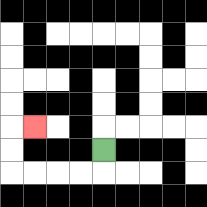{'start': '[4, 6]', 'end': '[1, 5]', 'path_directions': 'D,L,L,L,L,U,U,R', 'path_coordinates': '[[4, 6], [4, 7], [3, 7], [2, 7], [1, 7], [0, 7], [0, 6], [0, 5], [1, 5]]'}